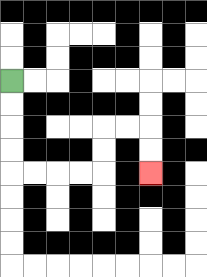{'start': '[0, 3]', 'end': '[6, 7]', 'path_directions': 'D,D,D,D,R,R,R,R,U,U,R,R,D,D', 'path_coordinates': '[[0, 3], [0, 4], [0, 5], [0, 6], [0, 7], [1, 7], [2, 7], [3, 7], [4, 7], [4, 6], [4, 5], [5, 5], [6, 5], [6, 6], [6, 7]]'}